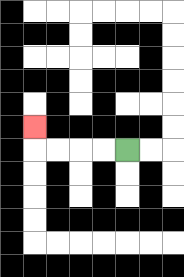{'start': '[5, 6]', 'end': '[1, 5]', 'path_directions': 'L,L,L,L,U', 'path_coordinates': '[[5, 6], [4, 6], [3, 6], [2, 6], [1, 6], [1, 5]]'}